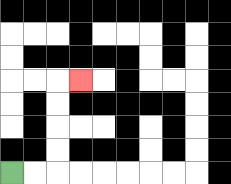{'start': '[0, 7]', 'end': '[3, 3]', 'path_directions': 'R,R,U,U,U,U,R', 'path_coordinates': '[[0, 7], [1, 7], [2, 7], [2, 6], [2, 5], [2, 4], [2, 3], [3, 3]]'}